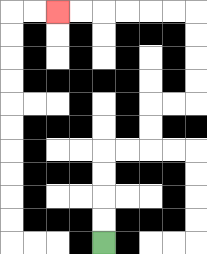{'start': '[4, 10]', 'end': '[2, 0]', 'path_directions': 'U,U,U,U,R,R,U,U,R,R,U,U,U,U,L,L,L,L,L,L', 'path_coordinates': '[[4, 10], [4, 9], [4, 8], [4, 7], [4, 6], [5, 6], [6, 6], [6, 5], [6, 4], [7, 4], [8, 4], [8, 3], [8, 2], [8, 1], [8, 0], [7, 0], [6, 0], [5, 0], [4, 0], [3, 0], [2, 0]]'}